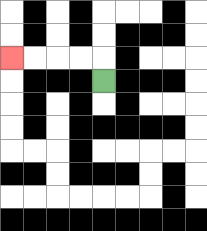{'start': '[4, 3]', 'end': '[0, 2]', 'path_directions': 'U,L,L,L,L', 'path_coordinates': '[[4, 3], [4, 2], [3, 2], [2, 2], [1, 2], [0, 2]]'}